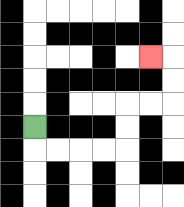{'start': '[1, 5]', 'end': '[6, 2]', 'path_directions': 'D,R,R,R,R,U,U,R,R,U,U,L', 'path_coordinates': '[[1, 5], [1, 6], [2, 6], [3, 6], [4, 6], [5, 6], [5, 5], [5, 4], [6, 4], [7, 4], [7, 3], [7, 2], [6, 2]]'}